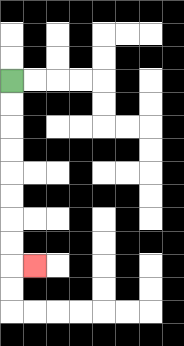{'start': '[0, 3]', 'end': '[1, 11]', 'path_directions': 'D,D,D,D,D,D,D,D,R', 'path_coordinates': '[[0, 3], [0, 4], [0, 5], [0, 6], [0, 7], [0, 8], [0, 9], [0, 10], [0, 11], [1, 11]]'}